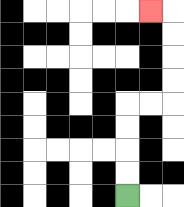{'start': '[5, 8]', 'end': '[6, 0]', 'path_directions': 'U,U,U,U,R,R,U,U,U,U,L', 'path_coordinates': '[[5, 8], [5, 7], [5, 6], [5, 5], [5, 4], [6, 4], [7, 4], [7, 3], [7, 2], [7, 1], [7, 0], [6, 0]]'}